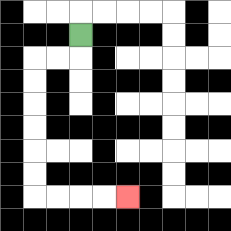{'start': '[3, 1]', 'end': '[5, 8]', 'path_directions': 'D,L,L,D,D,D,D,D,D,R,R,R,R', 'path_coordinates': '[[3, 1], [3, 2], [2, 2], [1, 2], [1, 3], [1, 4], [1, 5], [1, 6], [1, 7], [1, 8], [2, 8], [3, 8], [4, 8], [5, 8]]'}